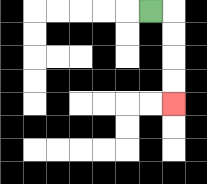{'start': '[6, 0]', 'end': '[7, 4]', 'path_directions': 'R,D,D,D,D', 'path_coordinates': '[[6, 0], [7, 0], [7, 1], [7, 2], [7, 3], [7, 4]]'}